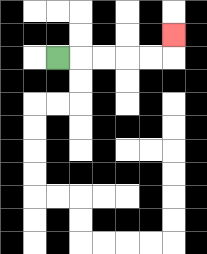{'start': '[2, 2]', 'end': '[7, 1]', 'path_directions': 'R,R,R,R,R,U', 'path_coordinates': '[[2, 2], [3, 2], [4, 2], [5, 2], [6, 2], [7, 2], [7, 1]]'}